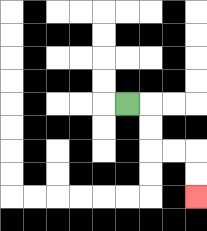{'start': '[5, 4]', 'end': '[8, 8]', 'path_directions': 'R,D,D,R,R,D,D', 'path_coordinates': '[[5, 4], [6, 4], [6, 5], [6, 6], [7, 6], [8, 6], [8, 7], [8, 8]]'}